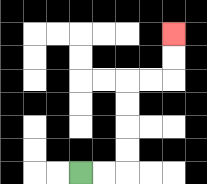{'start': '[3, 7]', 'end': '[7, 1]', 'path_directions': 'R,R,U,U,U,U,R,R,U,U', 'path_coordinates': '[[3, 7], [4, 7], [5, 7], [5, 6], [5, 5], [5, 4], [5, 3], [6, 3], [7, 3], [7, 2], [7, 1]]'}